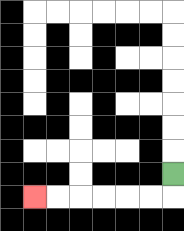{'start': '[7, 7]', 'end': '[1, 8]', 'path_directions': 'D,L,L,L,L,L,L', 'path_coordinates': '[[7, 7], [7, 8], [6, 8], [5, 8], [4, 8], [3, 8], [2, 8], [1, 8]]'}